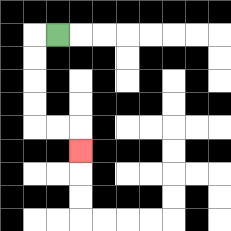{'start': '[2, 1]', 'end': '[3, 6]', 'path_directions': 'L,D,D,D,D,R,R,D', 'path_coordinates': '[[2, 1], [1, 1], [1, 2], [1, 3], [1, 4], [1, 5], [2, 5], [3, 5], [3, 6]]'}